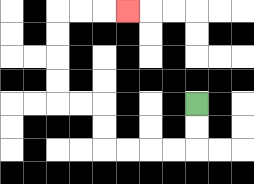{'start': '[8, 4]', 'end': '[5, 0]', 'path_directions': 'D,D,L,L,L,L,U,U,L,L,U,U,U,U,R,R,R', 'path_coordinates': '[[8, 4], [8, 5], [8, 6], [7, 6], [6, 6], [5, 6], [4, 6], [4, 5], [4, 4], [3, 4], [2, 4], [2, 3], [2, 2], [2, 1], [2, 0], [3, 0], [4, 0], [5, 0]]'}